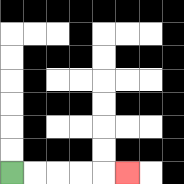{'start': '[0, 7]', 'end': '[5, 7]', 'path_directions': 'R,R,R,R,R', 'path_coordinates': '[[0, 7], [1, 7], [2, 7], [3, 7], [4, 7], [5, 7]]'}